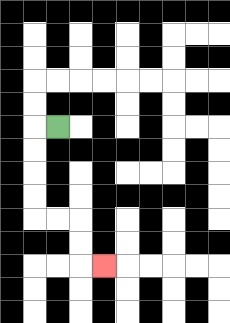{'start': '[2, 5]', 'end': '[4, 11]', 'path_directions': 'L,D,D,D,D,R,R,D,D,R', 'path_coordinates': '[[2, 5], [1, 5], [1, 6], [1, 7], [1, 8], [1, 9], [2, 9], [3, 9], [3, 10], [3, 11], [4, 11]]'}